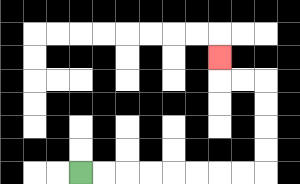{'start': '[3, 7]', 'end': '[9, 2]', 'path_directions': 'R,R,R,R,R,R,R,R,U,U,U,U,L,L,U', 'path_coordinates': '[[3, 7], [4, 7], [5, 7], [6, 7], [7, 7], [8, 7], [9, 7], [10, 7], [11, 7], [11, 6], [11, 5], [11, 4], [11, 3], [10, 3], [9, 3], [9, 2]]'}